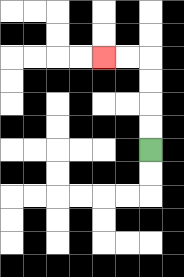{'start': '[6, 6]', 'end': '[4, 2]', 'path_directions': 'U,U,U,U,L,L', 'path_coordinates': '[[6, 6], [6, 5], [6, 4], [6, 3], [6, 2], [5, 2], [4, 2]]'}